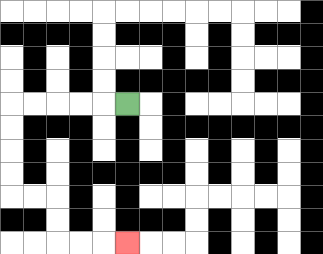{'start': '[5, 4]', 'end': '[5, 10]', 'path_directions': 'L,L,L,L,L,D,D,D,D,R,R,D,D,R,R,R', 'path_coordinates': '[[5, 4], [4, 4], [3, 4], [2, 4], [1, 4], [0, 4], [0, 5], [0, 6], [0, 7], [0, 8], [1, 8], [2, 8], [2, 9], [2, 10], [3, 10], [4, 10], [5, 10]]'}